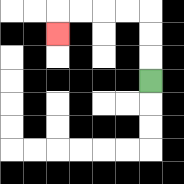{'start': '[6, 3]', 'end': '[2, 1]', 'path_directions': 'U,U,U,L,L,L,L,D', 'path_coordinates': '[[6, 3], [6, 2], [6, 1], [6, 0], [5, 0], [4, 0], [3, 0], [2, 0], [2, 1]]'}